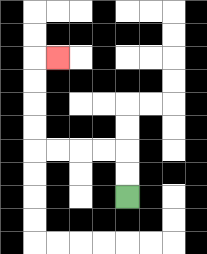{'start': '[5, 8]', 'end': '[2, 2]', 'path_directions': 'U,U,L,L,L,L,U,U,U,U,R', 'path_coordinates': '[[5, 8], [5, 7], [5, 6], [4, 6], [3, 6], [2, 6], [1, 6], [1, 5], [1, 4], [1, 3], [1, 2], [2, 2]]'}